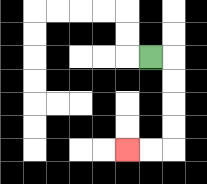{'start': '[6, 2]', 'end': '[5, 6]', 'path_directions': 'R,D,D,D,D,L,L', 'path_coordinates': '[[6, 2], [7, 2], [7, 3], [7, 4], [7, 5], [7, 6], [6, 6], [5, 6]]'}